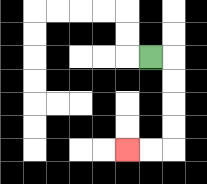{'start': '[6, 2]', 'end': '[5, 6]', 'path_directions': 'R,D,D,D,D,L,L', 'path_coordinates': '[[6, 2], [7, 2], [7, 3], [7, 4], [7, 5], [7, 6], [6, 6], [5, 6]]'}